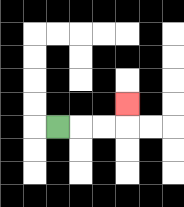{'start': '[2, 5]', 'end': '[5, 4]', 'path_directions': 'R,R,R,U', 'path_coordinates': '[[2, 5], [3, 5], [4, 5], [5, 5], [5, 4]]'}